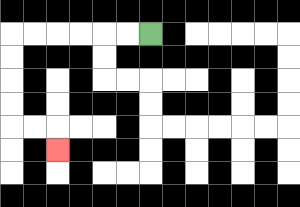{'start': '[6, 1]', 'end': '[2, 6]', 'path_directions': 'L,L,L,L,L,L,D,D,D,D,R,R,D', 'path_coordinates': '[[6, 1], [5, 1], [4, 1], [3, 1], [2, 1], [1, 1], [0, 1], [0, 2], [0, 3], [0, 4], [0, 5], [1, 5], [2, 5], [2, 6]]'}